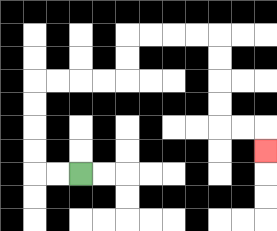{'start': '[3, 7]', 'end': '[11, 6]', 'path_directions': 'L,L,U,U,U,U,R,R,R,R,U,U,R,R,R,R,D,D,D,D,R,R,D', 'path_coordinates': '[[3, 7], [2, 7], [1, 7], [1, 6], [1, 5], [1, 4], [1, 3], [2, 3], [3, 3], [4, 3], [5, 3], [5, 2], [5, 1], [6, 1], [7, 1], [8, 1], [9, 1], [9, 2], [9, 3], [9, 4], [9, 5], [10, 5], [11, 5], [11, 6]]'}